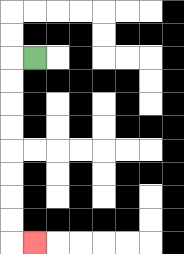{'start': '[1, 2]', 'end': '[1, 10]', 'path_directions': 'L,D,D,D,D,D,D,D,D,R', 'path_coordinates': '[[1, 2], [0, 2], [0, 3], [0, 4], [0, 5], [0, 6], [0, 7], [0, 8], [0, 9], [0, 10], [1, 10]]'}